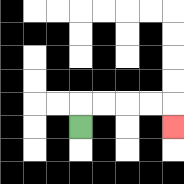{'start': '[3, 5]', 'end': '[7, 5]', 'path_directions': 'U,R,R,R,R,D', 'path_coordinates': '[[3, 5], [3, 4], [4, 4], [5, 4], [6, 4], [7, 4], [7, 5]]'}